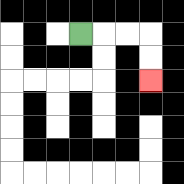{'start': '[3, 1]', 'end': '[6, 3]', 'path_directions': 'R,R,R,D,D', 'path_coordinates': '[[3, 1], [4, 1], [5, 1], [6, 1], [6, 2], [6, 3]]'}